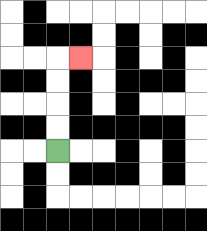{'start': '[2, 6]', 'end': '[3, 2]', 'path_directions': 'U,U,U,U,R', 'path_coordinates': '[[2, 6], [2, 5], [2, 4], [2, 3], [2, 2], [3, 2]]'}